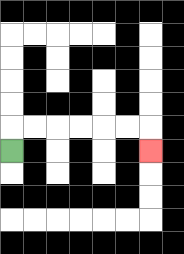{'start': '[0, 6]', 'end': '[6, 6]', 'path_directions': 'U,R,R,R,R,R,R,D', 'path_coordinates': '[[0, 6], [0, 5], [1, 5], [2, 5], [3, 5], [4, 5], [5, 5], [6, 5], [6, 6]]'}